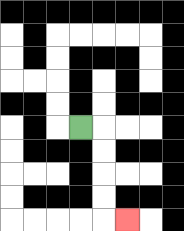{'start': '[3, 5]', 'end': '[5, 9]', 'path_directions': 'R,D,D,D,D,R', 'path_coordinates': '[[3, 5], [4, 5], [4, 6], [4, 7], [4, 8], [4, 9], [5, 9]]'}